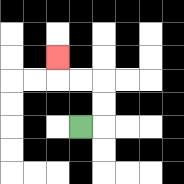{'start': '[3, 5]', 'end': '[2, 2]', 'path_directions': 'R,U,U,L,L,U', 'path_coordinates': '[[3, 5], [4, 5], [4, 4], [4, 3], [3, 3], [2, 3], [2, 2]]'}